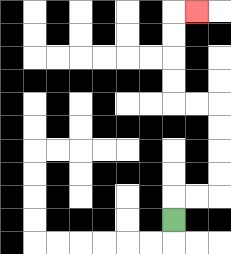{'start': '[7, 9]', 'end': '[8, 0]', 'path_directions': 'U,R,R,U,U,U,U,L,L,U,U,U,U,R', 'path_coordinates': '[[7, 9], [7, 8], [8, 8], [9, 8], [9, 7], [9, 6], [9, 5], [9, 4], [8, 4], [7, 4], [7, 3], [7, 2], [7, 1], [7, 0], [8, 0]]'}